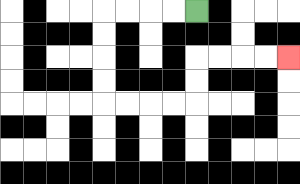{'start': '[8, 0]', 'end': '[12, 2]', 'path_directions': 'L,L,L,L,D,D,D,D,R,R,R,R,U,U,R,R,R,R', 'path_coordinates': '[[8, 0], [7, 0], [6, 0], [5, 0], [4, 0], [4, 1], [4, 2], [4, 3], [4, 4], [5, 4], [6, 4], [7, 4], [8, 4], [8, 3], [8, 2], [9, 2], [10, 2], [11, 2], [12, 2]]'}